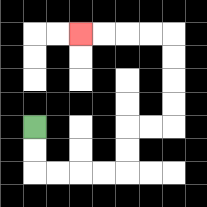{'start': '[1, 5]', 'end': '[3, 1]', 'path_directions': 'D,D,R,R,R,R,U,U,R,R,U,U,U,U,L,L,L,L', 'path_coordinates': '[[1, 5], [1, 6], [1, 7], [2, 7], [3, 7], [4, 7], [5, 7], [5, 6], [5, 5], [6, 5], [7, 5], [7, 4], [7, 3], [7, 2], [7, 1], [6, 1], [5, 1], [4, 1], [3, 1]]'}